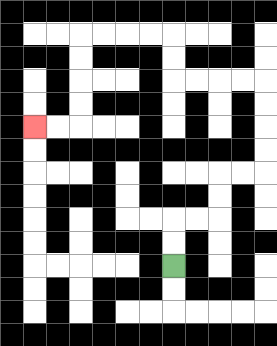{'start': '[7, 11]', 'end': '[1, 5]', 'path_directions': 'U,U,R,R,U,U,R,R,U,U,U,U,L,L,L,L,U,U,L,L,L,L,D,D,D,D,L,L', 'path_coordinates': '[[7, 11], [7, 10], [7, 9], [8, 9], [9, 9], [9, 8], [9, 7], [10, 7], [11, 7], [11, 6], [11, 5], [11, 4], [11, 3], [10, 3], [9, 3], [8, 3], [7, 3], [7, 2], [7, 1], [6, 1], [5, 1], [4, 1], [3, 1], [3, 2], [3, 3], [3, 4], [3, 5], [2, 5], [1, 5]]'}